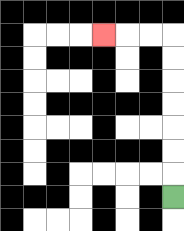{'start': '[7, 8]', 'end': '[4, 1]', 'path_directions': 'U,U,U,U,U,U,U,L,L,L', 'path_coordinates': '[[7, 8], [7, 7], [7, 6], [7, 5], [7, 4], [7, 3], [7, 2], [7, 1], [6, 1], [5, 1], [4, 1]]'}